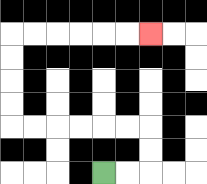{'start': '[4, 7]', 'end': '[6, 1]', 'path_directions': 'R,R,U,U,L,L,L,L,L,L,U,U,U,U,R,R,R,R,R,R', 'path_coordinates': '[[4, 7], [5, 7], [6, 7], [6, 6], [6, 5], [5, 5], [4, 5], [3, 5], [2, 5], [1, 5], [0, 5], [0, 4], [0, 3], [0, 2], [0, 1], [1, 1], [2, 1], [3, 1], [4, 1], [5, 1], [6, 1]]'}